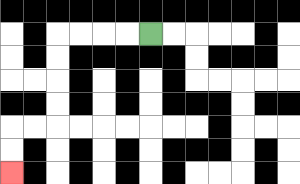{'start': '[6, 1]', 'end': '[0, 7]', 'path_directions': 'L,L,L,L,D,D,D,D,L,L,D,D', 'path_coordinates': '[[6, 1], [5, 1], [4, 1], [3, 1], [2, 1], [2, 2], [2, 3], [2, 4], [2, 5], [1, 5], [0, 5], [0, 6], [0, 7]]'}